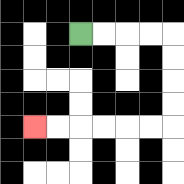{'start': '[3, 1]', 'end': '[1, 5]', 'path_directions': 'R,R,R,R,D,D,D,D,L,L,L,L,L,L', 'path_coordinates': '[[3, 1], [4, 1], [5, 1], [6, 1], [7, 1], [7, 2], [7, 3], [7, 4], [7, 5], [6, 5], [5, 5], [4, 5], [3, 5], [2, 5], [1, 5]]'}